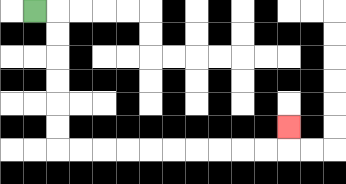{'start': '[1, 0]', 'end': '[12, 5]', 'path_directions': 'R,D,D,D,D,D,D,R,R,R,R,R,R,R,R,R,R,U', 'path_coordinates': '[[1, 0], [2, 0], [2, 1], [2, 2], [2, 3], [2, 4], [2, 5], [2, 6], [3, 6], [4, 6], [5, 6], [6, 6], [7, 6], [8, 6], [9, 6], [10, 6], [11, 6], [12, 6], [12, 5]]'}